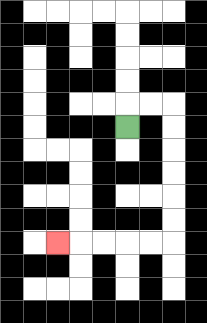{'start': '[5, 5]', 'end': '[2, 10]', 'path_directions': 'U,R,R,D,D,D,D,D,D,L,L,L,L,L', 'path_coordinates': '[[5, 5], [5, 4], [6, 4], [7, 4], [7, 5], [7, 6], [7, 7], [7, 8], [7, 9], [7, 10], [6, 10], [5, 10], [4, 10], [3, 10], [2, 10]]'}